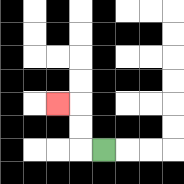{'start': '[4, 6]', 'end': '[2, 4]', 'path_directions': 'L,U,U,L', 'path_coordinates': '[[4, 6], [3, 6], [3, 5], [3, 4], [2, 4]]'}